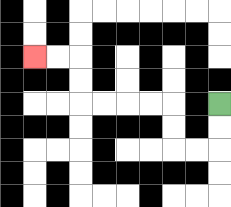{'start': '[9, 4]', 'end': '[1, 2]', 'path_directions': 'D,D,L,L,U,U,L,L,L,L,U,U,L,L', 'path_coordinates': '[[9, 4], [9, 5], [9, 6], [8, 6], [7, 6], [7, 5], [7, 4], [6, 4], [5, 4], [4, 4], [3, 4], [3, 3], [3, 2], [2, 2], [1, 2]]'}